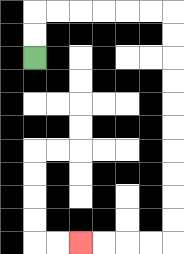{'start': '[1, 2]', 'end': '[3, 10]', 'path_directions': 'U,U,R,R,R,R,R,R,D,D,D,D,D,D,D,D,D,D,L,L,L,L', 'path_coordinates': '[[1, 2], [1, 1], [1, 0], [2, 0], [3, 0], [4, 0], [5, 0], [6, 0], [7, 0], [7, 1], [7, 2], [7, 3], [7, 4], [7, 5], [7, 6], [7, 7], [7, 8], [7, 9], [7, 10], [6, 10], [5, 10], [4, 10], [3, 10]]'}